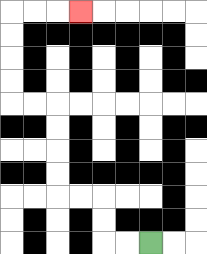{'start': '[6, 10]', 'end': '[3, 0]', 'path_directions': 'L,L,U,U,L,L,U,U,U,U,L,L,U,U,U,U,R,R,R', 'path_coordinates': '[[6, 10], [5, 10], [4, 10], [4, 9], [4, 8], [3, 8], [2, 8], [2, 7], [2, 6], [2, 5], [2, 4], [1, 4], [0, 4], [0, 3], [0, 2], [0, 1], [0, 0], [1, 0], [2, 0], [3, 0]]'}